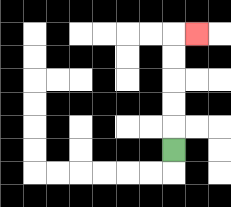{'start': '[7, 6]', 'end': '[8, 1]', 'path_directions': 'U,U,U,U,U,R', 'path_coordinates': '[[7, 6], [7, 5], [7, 4], [7, 3], [7, 2], [7, 1], [8, 1]]'}